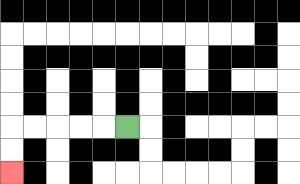{'start': '[5, 5]', 'end': '[0, 7]', 'path_directions': 'L,L,L,L,L,D,D', 'path_coordinates': '[[5, 5], [4, 5], [3, 5], [2, 5], [1, 5], [0, 5], [0, 6], [0, 7]]'}